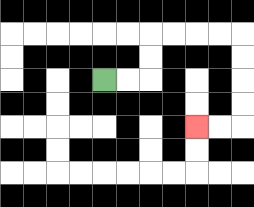{'start': '[4, 3]', 'end': '[8, 5]', 'path_directions': 'R,R,U,U,R,R,R,R,D,D,D,D,L,L', 'path_coordinates': '[[4, 3], [5, 3], [6, 3], [6, 2], [6, 1], [7, 1], [8, 1], [9, 1], [10, 1], [10, 2], [10, 3], [10, 4], [10, 5], [9, 5], [8, 5]]'}